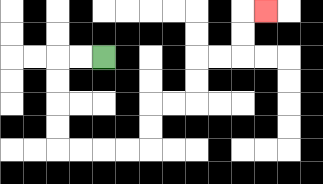{'start': '[4, 2]', 'end': '[11, 0]', 'path_directions': 'L,L,D,D,D,D,R,R,R,R,U,U,R,R,U,U,R,R,U,U,R', 'path_coordinates': '[[4, 2], [3, 2], [2, 2], [2, 3], [2, 4], [2, 5], [2, 6], [3, 6], [4, 6], [5, 6], [6, 6], [6, 5], [6, 4], [7, 4], [8, 4], [8, 3], [8, 2], [9, 2], [10, 2], [10, 1], [10, 0], [11, 0]]'}